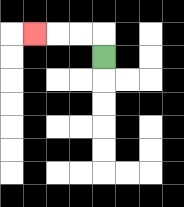{'start': '[4, 2]', 'end': '[1, 1]', 'path_directions': 'U,L,L,L', 'path_coordinates': '[[4, 2], [4, 1], [3, 1], [2, 1], [1, 1]]'}